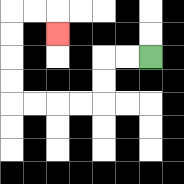{'start': '[6, 2]', 'end': '[2, 1]', 'path_directions': 'L,L,D,D,L,L,L,L,U,U,U,U,R,R,D', 'path_coordinates': '[[6, 2], [5, 2], [4, 2], [4, 3], [4, 4], [3, 4], [2, 4], [1, 4], [0, 4], [0, 3], [0, 2], [0, 1], [0, 0], [1, 0], [2, 0], [2, 1]]'}